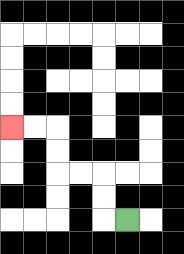{'start': '[5, 9]', 'end': '[0, 5]', 'path_directions': 'L,U,U,L,L,U,U,L,L', 'path_coordinates': '[[5, 9], [4, 9], [4, 8], [4, 7], [3, 7], [2, 7], [2, 6], [2, 5], [1, 5], [0, 5]]'}